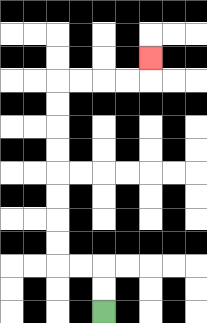{'start': '[4, 13]', 'end': '[6, 2]', 'path_directions': 'U,U,L,L,U,U,U,U,U,U,U,U,R,R,R,R,U', 'path_coordinates': '[[4, 13], [4, 12], [4, 11], [3, 11], [2, 11], [2, 10], [2, 9], [2, 8], [2, 7], [2, 6], [2, 5], [2, 4], [2, 3], [3, 3], [4, 3], [5, 3], [6, 3], [6, 2]]'}